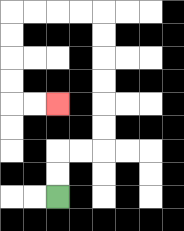{'start': '[2, 8]', 'end': '[2, 4]', 'path_directions': 'U,U,R,R,U,U,U,U,U,U,L,L,L,L,D,D,D,D,R,R', 'path_coordinates': '[[2, 8], [2, 7], [2, 6], [3, 6], [4, 6], [4, 5], [4, 4], [4, 3], [4, 2], [4, 1], [4, 0], [3, 0], [2, 0], [1, 0], [0, 0], [0, 1], [0, 2], [0, 3], [0, 4], [1, 4], [2, 4]]'}